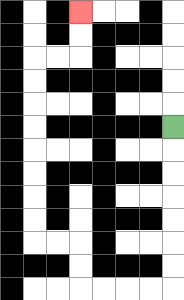{'start': '[7, 5]', 'end': '[3, 0]', 'path_directions': 'D,D,D,D,D,D,D,L,L,L,L,U,U,L,L,U,U,U,U,U,U,U,U,R,R,U,U', 'path_coordinates': '[[7, 5], [7, 6], [7, 7], [7, 8], [7, 9], [7, 10], [7, 11], [7, 12], [6, 12], [5, 12], [4, 12], [3, 12], [3, 11], [3, 10], [2, 10], [1, 10], [1, 9], [1, 8], [1, 7], [1, 6], [1, 5], [1, 4], [1, 3], [1, 2], [2, 2], [3, 2], [3, 1], [3, 0]]'}